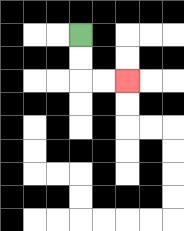{'start': '[3, 1]', 'end': '[5, 3]', 'path_directions': 'D,D,R,R', 'path_coordinates': '[[3, 1], [3, 2], [3, 3], [4, 3], [5, 3]]'}